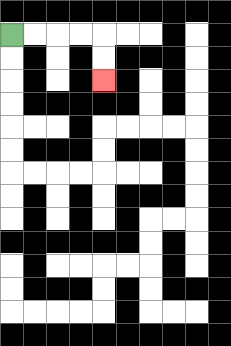{'start': '[0, 1]', 'end': '[4, 3]', 'path_directions': 'R,R,R,R,D,D', 'path_coordinates': '[[0, 1], [1, 1], [2, 1], [3, 1], [4, 1], [4, 2], [4, 3]]'}